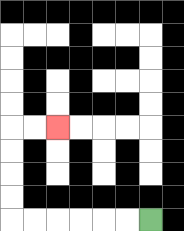{'start': '[6, 9]', 'end': '[2, 5]', 'path_directions': 'L,L,L,L,L,L,U,U,U,U,R,R', 'path_coordinates': '[[6, 9], [5, 9], [4, 9], [3, 9], [2, 9], [1, 9], [0, 9], [0, 8], [0, 7], [0, 6], [0, 5], [1, 5], [2, 5]]'}